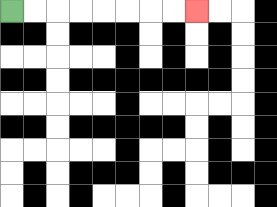{'start': '[0, 0]', 'end': '[8, 0]', 'path_directions': 'R,R,R,R,R,R,R,R', 'path_coordinates': '[[0, 0], [1, 0], [2, 0], [3, 0], [4, 0], [5, 0], [6, 0], [7, 0], [8, 0]]'}